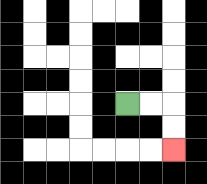{'start': '[5, 4]', 'end': '[7, 6]', 'path_directions': 'R,R,D,D', 'path_coordinates': '[[5, 4], [6, 4], [7, 4], [7, 5], [7, 6]]'}